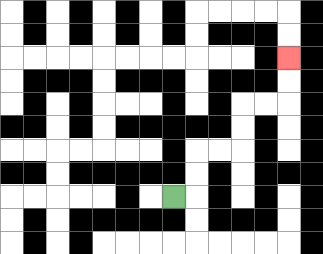{'start': '[7, 8]', 'end': '[12, 2]', 'path_directions': 'R,U,U,R,R,U,U,R,R,U,U', 'path_coordinates': '[[7, 8], [8, 8], [8, 7], [8, 6], [9, 6], [10, 6], [10, 5], [10, 4], [11, 4], [12, 4], [12, 3], [12, 2]]'}